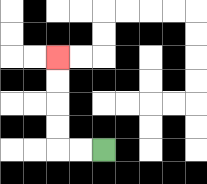{'start': '[4, 6]', 'end': '[2, 2]', 'path_directions': 'L,L,U,U,U,U', 'path_coordinates': '[[4, 6], [3, 6], [2, 6], [2, 5], [2, 4], [2, 3], [2, 2]]'}